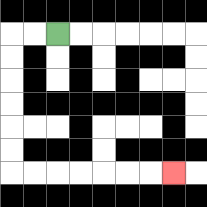{'start': '[2, 1]', 'end': '[7, 7]', 'path_directions': 'L,L,D,D,D,D,D,D,R,R,R,R,R,R,R', 'path_coordinates': '[[2, 1], [1, 1], [0, 1], [0, 2], [0, 3], [0, 4], [0, 5], [0, 6], [0, 7], [1, 7], [2, 7], [3, 7], [4, 7], [5, 7], [6, 7], [7, 7]]'}